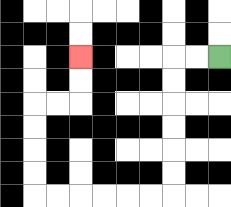{'start': '[9, 2]', 'end': '[3, 2]', 'path_directions': 'L,L,D,D,D,D,D,D,L,L,L,L,L,L,U,U,U,U,R,R,U,U', 'path_coordinates': '[[9, 2], [8, 2], [7, 2], [7, 3], [7, 4], [7, 5], [7, 6], [7, 7], [7, 8], [6, 8], [5, 8], [4, 8], [3, 8], [2, 8], [1, 8], [1, 7], [1, 6], [1, 5], [1, 4], [2, 4], [3, 4], [3, 3], [3, 2]]'}